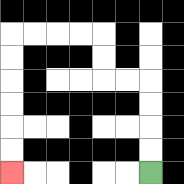{'start': '[6, 7]', 'end': '[0, 7]', 'path_directions': 'U,U,U,U,L,L,U,U,L,L,L,L,D,D,D,D,D,D', 'path_coordinates': '[[6, 7], [6, 6], [6, 5], [6, 4], [6, 3], [5, 3], [4, 3], [4, 2], [4, 1], [3, 1], [2, 1], [1, 1], [0, 1], [0, 2], [0, 3], [0, 4], [0, 5], [0, 6], [0, 7]]'}